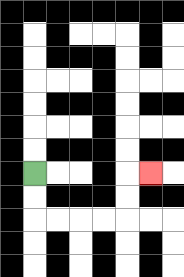{'start': '[1, 7]', 'end': '[6, 7]', 'path_directions': 'D,D,R,R,R,R,U,U,R', 'path_coordinates': '[[1, 7], [1, 8], [1, 9], [2, 9], [3, 9], [4, 9], [5, 9], [5, 8], [5, 7], [6, 7]]'}